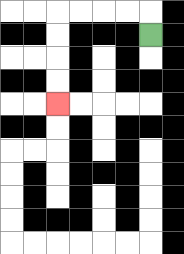{'start': '[6, 1]', 'end': '[2, 4]', 'path_directions': 'U,L,L,L,L,D,D,D,D', 'path_coordinates': '[[6, 1], [6, 0], [5, 0], [4, 0], [3, 0], [2, 0], [2, 1], [2, 2], [2, 3], [2, 4]]'}